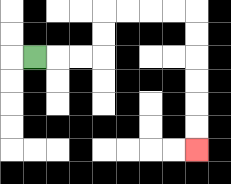{'start': '[1, 2]', 'end': '[8, 6]', 'path_directions': 'R,R,R,U,U,R,R,R,R,D,D,D,D,D,D', 'path_coordinates': '[[1, 2], [2, 2], [3, 2], [4, 2], [4, 1], [4, 0], [5, 0], [6, 0], [7, 0], [8, 0], [8, 1], [8, 2], [8, 3], [8, 4], [8, 5], [8, 6]]'}